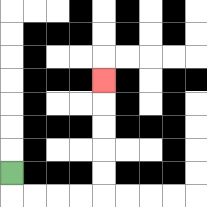{'start': '[0, 7]', 'end': '[4, 3]', 'path_directions': 'D,R,R,R,R,U,U,U,U,U', 'path_coordinates': '[[0, 7], [0, 8], [1, 8], [2, 8], [3, 8], [4, 8], [4, 7], [4, 6], [4, 5], [4, 4], [4, 3]]'}